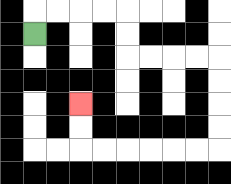{'start': '[1, 1]', 'end': '[3, 4]', 'path_directions': 'U,R,R,R,R,D,D,R,R,R,R,D,D,D,D,L,L,L,L,L,L,U,U', 'path_coordinates': '[[1, 1], [1, 0], [2, 0], [3, 0], [4, 0], [5, 0], [5, 1], [5, 2], [6, 2], [7, 2], [8, 2], [9, 2], [9, 3], [9, 4], [9, 5], [9, 6], [8, 6], [7, 6], [6, 6], [5, 6], [4, 6], [3, 6], [3, 5], [3, 4]]'}